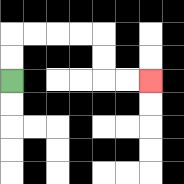{'start': '[0, 3]', 'end': '[6, 3]', 'path_directions': 'U,U,R,R,R,R,D,D,R,R', 'path_coordinates': '[[0, 3], [0, 2], [0, 1], [1, 1], [2, 1], [3, 1], [4, 1], [4, 2], [4, 3], [5, 3], [6, 3]]'}